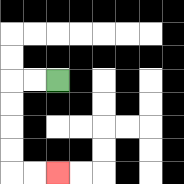{'start': '[2, 3]', 'end': '[2, 7]', 'path_directions': 'L,L,D,D,D,D,R,R', 'path_coordinates': '[[2, 3], [1, 3], [0, 3], [0, 4], [0, 5], [0, 6], [0, 7], [1, 7], [2, 7]]'}